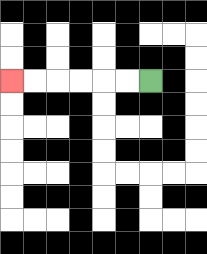{'start': '[6, 3]', 'end': '[0, 3]', 'path_directions': 'L,L,L,L,L,L', 'path_coordinates': '[[6, 3], [5, 3], [4, 3], [3, 3], [2, 3], [1, 3], [0, 3]]'}